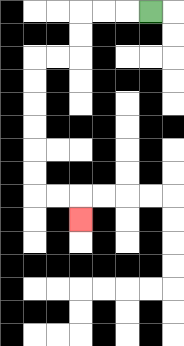{'start': '[6, 0]', 'end': '[3, 9]', 'path_directions': 'L,L,L,D,D,L,L,D,D,D,D,D,D,R,R,D', 'path_coordinates': '[[6, 0], [5, 0], [4, 0], [3, 0], [3, 1], [3, 2], [2, 2], [1, 2], [1, 3], [1, 4], [1, 5], [1, 6], [1, 7], [1, 8], [2, 8], [3, 8], [3, 9]]'}